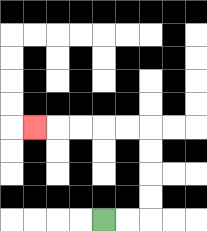{'start': '[4, 9]', 'end': '[1, 5]', 'path_directions': 'R,R,U,U,U,U,L,L,L,L,L', 'path_coordinates': '[[4, 9], [5, 9], [6, 9], [6, 8], [6, 7], [6, 6], [6, 5], [5, 5], [4, 5], [3, 5], [2, 5], [1, 5]]'}